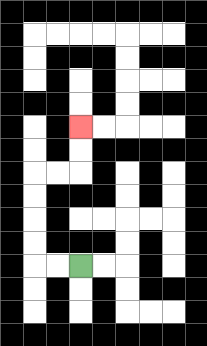{'start': '[3, 11]', 'end': '[3, 5]', 'path_directions': 'L,L,U,U,U,U,R,R,U,U', 'path_coordinates': '[[3, 11], [2, 11], [1, 11], [1, 10], [1, 9], [1, 8], [1, 7], [2, 7], [3, 7], [3, 6], [3, 5]]'}